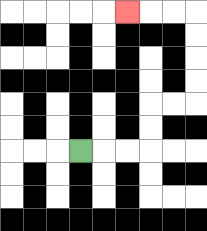{'start': '[3, 6]', 'end': '[5, 0]', 'path_directions': 'R,R,R,U,U,R,R,U,U,U,U,L,L,L', 'path_coordinates': '[[3, 6], [4, 6], [5, 6], [6, 6], [6, 5], [6, 4], [7, 4], [8, 4], [8, 3], [8, 2], [8, 1], [8, 0], [7, 0], [6, 0], [5, 0]]'}